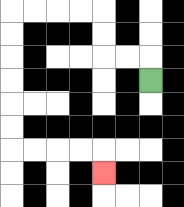{'start': '[6, 3]', 'end': '[4, 7]', 'path_directions': 'U,L,L,U,U,L,L,L,L,D,D,D,D,D,D,R,R,R,R,D', 'path_coordinates': '[[6, 3], [6, 2], [5, 2], [4, 2], [4, 1], [4, 0], [3, 0], [2, 0], [1, 0], [0, 0], [0, 1], [0, 2], [0, 3], [0, 4], [0, 5], [0, 6], [1, 6], [2, 6], [3, 6], [4, 6], [4, 7]]'}